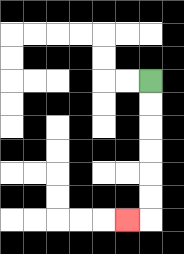{'start': '[6, 3]', 'end': '[5, 9]', 'path_directions': 'D,D,D,D,D,D,L', 'path_coordinates': '[[6, 3], [6, 4], [6, 5], [6, 6], [6, 7], [6, 8], [6, 9], [5, 9]]'}